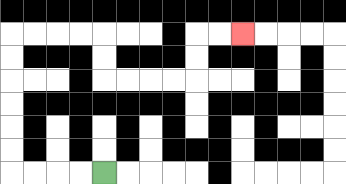{'start': '[4, 7]', 'end': '[10, 1]', 'path_directions': 'L,L,L,L,U,U,U,U,U,U,R,R,R,R,D,D,R,R,R,R,U,U,R,R', 'path_coordinates': '[[4, 7], [3, 7], [2, 7], [1, 7], [0, 7], [0, 6], [0, 5], [0, 4], [0, 3], [0, 2], [0, 1], [1, 1], [2, 1], [3, 1], [4, 1], [4, 2], [4, 3], [5, 3], [6, 3], [7, 3], [8, 3], [8, 2], [8, 1], [9, 1], [10, 1]]'}